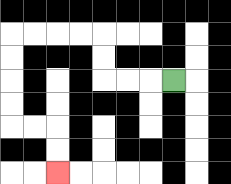{'start': '[7, 3]', 'end': '[2, 7]', 'path_directions': 'L,L,L,U,U,L,L,L,L,D,D,D,D,R,R,D,D', 'path_coordinates': '[[7, 3], [6, 3], [5, 3], [4, 3], [4, 2], [4, 1], [3, 1], [2, 1], [1, 1], [0, 1], [0, 2], [0, 3], [0, 4], [0, 5], [1, 5], [2, 5], [2, 6], [2, 7]]'}